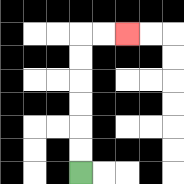{'start': '[3, 7]', 'end': '[5, 1]', 'path_directions': 'U,U,U,U,U,U,R,R', 'path_coordinates': '[[3, 7], [3, 6], [3, 5], [3, 4], [3, 3], [3, 2], [3, 1], [4, 1], [5, 1]]'}